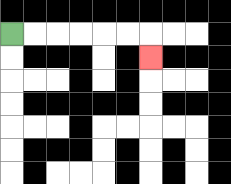{'start': '[0, 1]', 'end': '[6, 2]', 'path_directions': 'R,R,R,R,R,R,D', 'path_coordinates': '[[0, 1], [1, 1], [2, 1], [3, 1], [4, 1], [5, 1], [6, 1], [6, 2]]'}